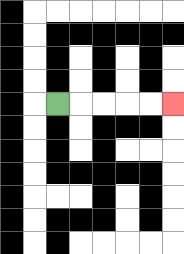{'start': '[2, 4]', 'end': '[7, 4]', 'path_directions': 'R,R,R,R,R', 'path_coordinates': '[[2, 4], [3, 4], [4, 4], [5, 4], [6, 4], [7, 4]]'}